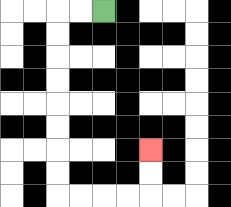{'start': '[4, 0]', 'end': '[6, 6]', 'path_directions': 'L,L,D,D,D,D,D,D,D,D,R,R,R,R,U,U', 'path_coordinates': '[[4, 0], [3, 0], [2, 0], [2, 1], [2, 2], [2, 3], [2, 4], [2, 5], [2, 6], [2, 7], [2, 8], [3, 8], [4, 8], [5, 8], [6, 8], [6, 7], [6, 6]]'}